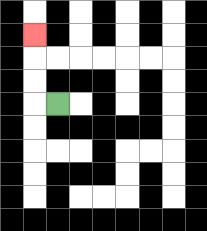{'start': '[2, 4]', 'end': '[1, 1]', 'path_directions': 'L,U,U,U', 'path_coordinates': '[[2, 4], [1, 4], [1, 3], [1, 2], [1, 1]]'}